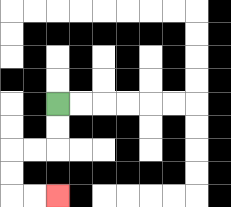{'start': '[2, 4]', 'end': '[2, 8]', 'path_directions': 'D,D,L,L,D,D,R,R', 'path_coordinates': '[[2, 4], [2, 5], [2, 6], [1, 6], [0, 6], [0, 7], [0, 8], [1, 8], [2, 8]]'}